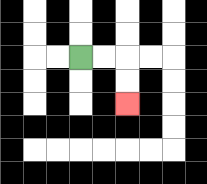{'start': '[3, 2]', 'end': '[5, 4]', 'path_directions': 'R,R,D,D', 'path_coordinates': '[[3, 2], [4, 2], [5, 2], [5, 3], [5, 4]]'}